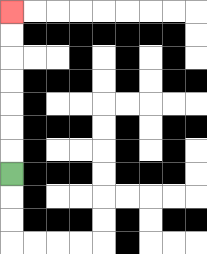{'start': '[0, 7]', 'end': '[0, 0]', 'path_directions': 'U,U,U,U,U,U,U', 'path_coordinates': '[[0, 7], [0, 6], [0, 5], [0, 4], [0, 3], [0, 2], [0, 1], [0, 0]]'}